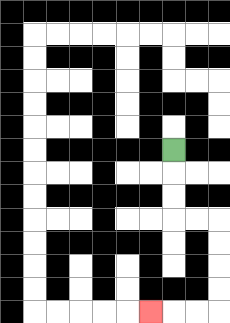{'start': '[7, 6]', 'end': '[6, 13]', 'path_directions': 'D,D,D,R,R,D,D,D,D,L,L,L', 'path_coordinates': '[[7, 6], [7, 7], [7, 8], [7, 9], [8, 9], [9, 9], [9, 10], [9, 11], [9, 12], [9, 13], [8, 13], [7, 13], [6, 13]]'}